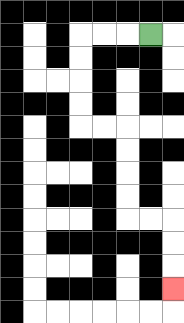{'start': '[6, 1]', 'end': '[7, 12]', 'path_directions': 'L,L,L,D,D,D,D,R,R,D,D,D,D,R,R,D,D,D', 'path_coordinates': '[[6, 1], [5, 1], [4, 1], [3, 1], [3, 2], [3, 3], [3, 4], [3, 5], [4, 5], [5, 5], [5, 6], [5, 7], [5, 8], [5, 9], [6, 9], [7, 9], [7, 10], [7, 11], [7, 12]]'}